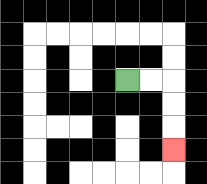{'start': '[5, 3]', 'end': '[7, 6]', 'path_directions': 'R,R,D,D,D', 'path_coordinates': '[[5, 3], [6, 3], [7, 3], [7, 4], [7, 5], [7, 6]]'}